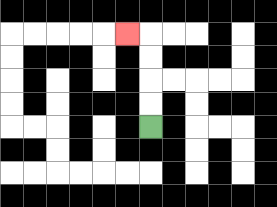{'start': '[6, 5]', 'end': '[5, 1]', 'path_directions': 'U,U,U,U,L', 'path_coordinates': '[[6, 5], [6, 4], [6, 3], [6, 2], [6, 1], [5, 1]]'}